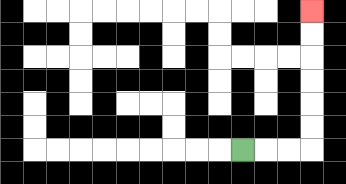{'start': '[10, 6]', 'end': '[13, 0]', 'path_directions': 'R,R,R,U,U,U,U,U,U', 'path_coordinates': '[[10, 6], [11, 6], [12, 6], [13, 6], [13, 5], [13, 4], [13, 3], [13, 2], [13, 1], [13, 0]]'}